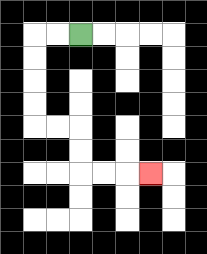{'start': '[3, 1]', 'end': '[6, 7]', 'path_directions': 'L,L,D,D,D,D,R,R,D,D,R,R,R', 'path_coordinates': '[[3, 1], [2, 1], [1, 1], [1, 2], [1, 3], [1, 4], [1, 5], [2, 5], [3, 5], [3, 6], [3, 7], [4, 7], [5, 7], [6, 7]]'}